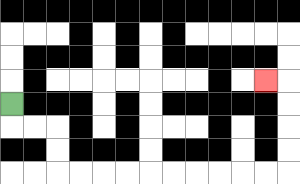{'start': '[0, 4]', 'end': '[11, 3]', 'path_directions': 'D,R,R,D,D,R,R,R,R,R,R,R,R,R,R,U,U,U,U,L', 'path_coordinates': '[[0, 4], [0, 5], [1, 5], [2, 5], [2, 6], [2, 7], [3, 7], [4, 7], [5, 7], [6, 7], [7, 7], [8, 7], [9, 7], [10, 7], [11, 7], [12, 7], [12, 6], [12, 5], [12, 4], [12, 3], [11, 3]]'}